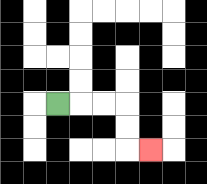{'start': '[2, 4]', 'end': '[6, 6]', 'path_directions': 'R,R,R,D,D,R', 'path_coordinates': '[[2, 4], [3, 4], [4, 4], [5, 4], [5, 5], [5, 6], [6, 6]]'}